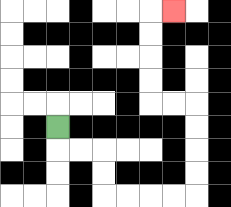{'start': '[2, 5]', 'end': '[7, 0]', 'path_directions': 'D,R,R,D,D,R,R,R,R,U,U,U,U,L,L,U,U,U,U,R', 'path_coordinates': '[[2, 5], [2, 6], [3, 6], [4, 6], [4, 7], [4, 8], [5, 8], [6, 8], [7, 8], [8, 8], [8, 7], [8, 6], [8, 5], [8, 4], [7, 4], [6, 4], [6, 3], [6, 2], [6, 1], [6, 0], [7, 0]]'}